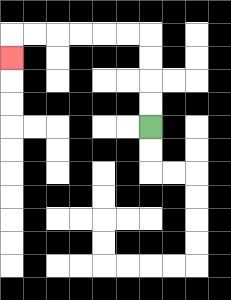{'start': '[6, 5]', 'end': '[0, 2]', 'path_directions': 'U,U,U,U,L,L,L,L,L,L,D', 'path_coordinates': '[[6, 5], [6, 4], [6, 3], [6, 2], [6, 1], [5, 1], [4, 1], [3, 1], [2, 1], [1, 1], [0, 1], [0, 2]]'}